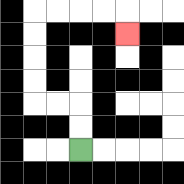{'start': '[3, 6]', 'end': '[5, 1]', 'path_directions': 'U,U,L,L,U,U,U,U,R,R,R,R,D', 'path_coordinates': '[[3, 6], [3, 5], [3, 4], [2, 4], [1, 4], [1, 3], [1, 2], [1, 1], [1, 0], [2, 0], [3, 0], [4, 0], [5, 0], [5, 1]]'}